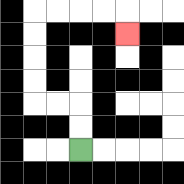{'start': '[3, 6]', 'end': '[5, 1]', 'path_directions': 'U,U,L,L,U,U,U,U,R,R,R,R,D', 'path_coordinates': '[[3, 6], [3, 5], [3, 4], [2, 4], [1, 4], [1, 3], [1, 2], [1, 1], [1, 0], [2, 0], [3, 0], [4, 0], [5, 0], [5, 1]]'}